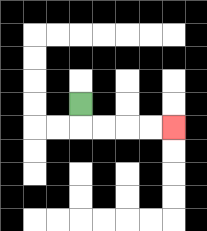{'start': '[3, 4]', 'end': '[7, 5]', 'path_directions': 'D,R,R,R,R', 'path_coordinates': '[[3, 4], [3, 5], [4, 5], [5, 5], [6, 5], [7, 5]]'}